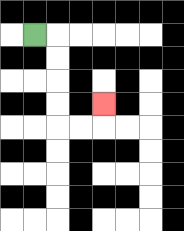{'start': '[1, 1]', 'end': '[4, 4]', 'path_directions': 'R,D,D,D,D,R,R,U', 'path_coordinates': '[[1, 1], [2, 1], [2, 2], [2, 3], [2, 4], [2, 5], [3, 5], [4, 5], [4, 4]]'}